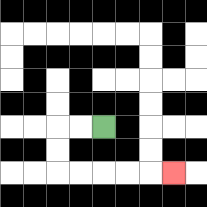{'start': '[4, 5]', 'end': '[7, 7]', 'path_directions': 'L,L,D,D,R,R,R,R,R', 'path_coordinates': '[[4, 5], [3, 5], [2, 5], [2, 6], [2, 7], [3, 7], [4, 7], [5, 7], [6, 7], [7, 7]]'}